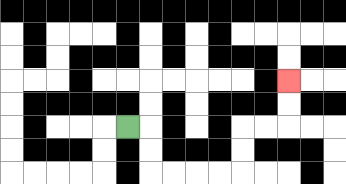{'start': '[5, 5]', 'end': '[12, 3]', 'path_directions': 'R,D,D,R,R,R,R,U,U,R,R,U,U', 'path_coordinates': '[[5, 5], [6, 5], [6, 6], [6, 7], [7, 7], [8, 7], [9, 7], [10, 7], [10, 6], [10, 5], [11, 5], [12, 5], [12, 4], [12, 3]]'}